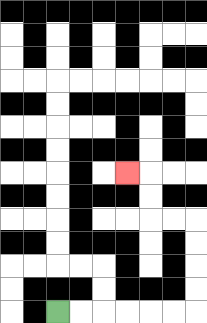{'start': '[2, 13]', 'end': '[5, 7]', 'path_directions': 'R,R,R,R,R,R,U,U,U,U,L,L,U,U,L', 'path_coordinates': '[[2, 13], [3, 13], [4, 13], [5, 13], [6, 13], [7, 13], [8, 13], [8, 12], [8, 11], [8, 10], [8, 9], [7, 9], [6, 9], [6, 8], [6, 7], [5, 7]]'}